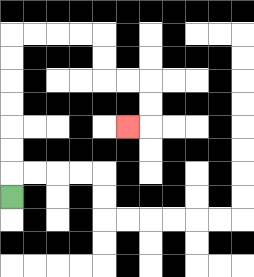{'start': '[0, 8]', 'end': '[5, 5]', 'path_directions': 'U,U,U,U,U,U,U,R,R,R,R,D,D,R,R,D,D,L', 'path_coordinates': '[[0, 8], [0, 7], [0, 6], [0, 5], [0, 4], [0, 3], [0, 2], [0, 1], [1, 1], [2, 1], [3, 1], [4, 1], [4, 2], [4, 3], [5, 3], [6, 3], [6, 4], [6, 5], [5, 5]]'}